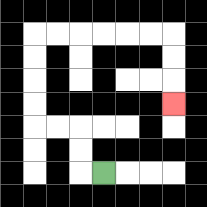{'start': '[4, 7]', 'end': '[7, 4]', 'path_directions': 'L,U,U,L,L,U,U,U,U,R,R,R,R,R,R,D,D,D', 'path_coordinates': '[[4, 7], [3, 7], [3, 6], [3, 5], [2, 5], [1, 5], [1, 4], [1, 3], [1, 2], [1, 1], [2, 1], [3, 1], [4, 1], [5, 1], [6, 1], [7, 1], [7, 2], [7, 3], [7, 4]]'}